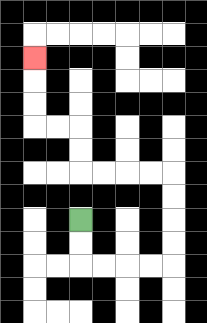{'start': '[3, 9]', 'end': '[1, 2]', 'path_directions': 'D,D,R,R,R,R,U,U,U,U,L,L,L,L,U,U,L,L,U,U,U', 'path_coordinates': '[[3, 9], [3, 10], [3, 11], [4, 11], [5, 11], [6, 11], [7, 11], [7, 10], [7, 9], [7, 8], [7, 7], [6, 7], [5, 7], [4, 7], [3, 7], [3, 6], [3, 5], [2, 5], [1, 5], [1, 4], [1, 3], [1, 2]]'}